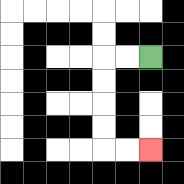{'start': '[6, 2]', 'end': '[6, 6]', 'path_directions': 'L,L,D,D,D,D,R,R', 'path_coordinates': '[[6, 2], [5, 2], [4, 2], [4, 3], [4, 4], [4, 5], [4, 6], [5, 6], [6, 6]]'}